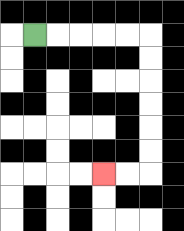{'start': '[1, 1]', 'end': '[4, 7]', 'path_directions': 'R,R,R,R,R,D,D,D,D,D,D,L,L', 'path_coordinates': '[[1, 1], [2, 1], [3, 1], [4, 1], [5, 1], [6, 1], [6, 2], [6, 3], [6, 4], [6, 5], [6, 6], [6, 7], [5, 7], [4, 7]]'}